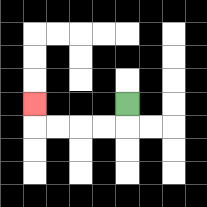{'start': '[5, 4]', 'end': '[1, 4]', 'path_directions': 'D,L,L,L,L,U', 'path_coordinates': '[[5, 4], [5, 5], [4, 5], [3, 5], [2, 5], [1, 5], [1, 4]]'}